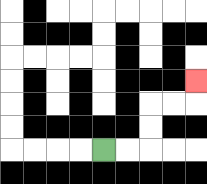{'start': '[4, 6]', 'end': '[8, 3]', 'path_directions': 'R,R,U,U,R,R,U', 'path_coordinates': '[[4, 6], [5, 6], [6, 6], [6, 5], [6, 4], [7, 4], [8, 4], [8, 3]]'}